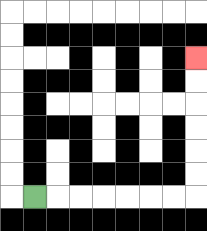{'start': '[1, 8]', 'end': '[8, 2]', 'path_directions': 'R,R,R,R,R,R,R,U,U,U,U,U,U', 'path_coordinates': '[[1, 8], [2, 8], [3, 8], [4, 8], [5, 8], [6, 8], [7, 8], [8, 8], [8, 7], [8, 6], [8, 5], [8, 4], [8, 3], [8, 2]]'}